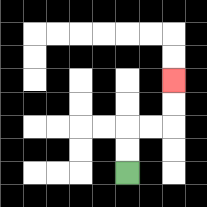{'start': '[5, 7]', 'end': '[7, 3]', 'path_directions': 'U,U,R,R,U,U', 'path_coordinates': '[[5, 7], [5, 6], [5, 5], [6, 5], [7, 5], [7, 4], [7, 3]]'}